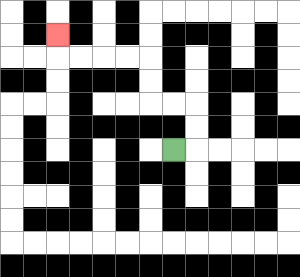{'start': '[7, 6]', 'end': '[2, 1]', 'path_directions': 'R,U,U,L,L,U,U,L,L,L,L,U', 'path_coordinates': '[[7, 6], [8, 6], [8, 5], [8, 4], [7, 4], [6, 4], [6, 3], [6, 2], [5, 2], [4, 2], [3, 2], [2, 2], [2, 1]]'}